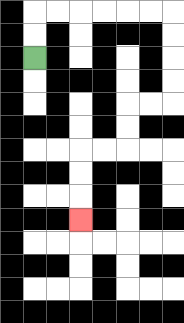{'start': '[1, 2]', 'end': '[3, 9]', 'path_directions': 'U,U,R,R,R,R,R,R,D,D,D,D,L,L,D,D,L,L,D,D,D', 'path_coordinates': '[[1, 2], [1, 1], [1, 0], [2, 0], [3, 0], [4, 0], [5, 0], [6, 0], [7, 0], [7, 1], [7, 2], [7, 3], [7, 4], [6, 4], [5, 4], [5, 5], [5, 6], [4, 6], [3, 6], [3, 7], [3, 8], [3, 9]]'}